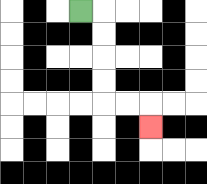{'start': '[3, 0]', 'end': '[6, 5]', 'path_directions': 'R,D,D,D,D,R,R,D', 'path_coordinates': '[[3, 0], [4, 0], [4, 1], [4, 2], [4, 3], [4, 4], [5, 4], [6, 4], [6, 5]]'}